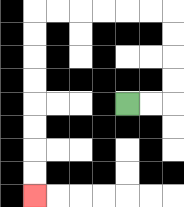{'start': '[5, 4]', 'end': '[1, 8]', 'path_directions': 'R,R,U,U,U,U,L,L,L,L,L,L,D,D,D,D,D,D,D,D', 'path_coordinates': '[[5, 4], [6, 4], [7, 4], [7, 3], [7, 2], [7, 1], [7, 0], [6, 0], [5, 0], [4, 0], [3, 0], [2, 0], [1, 0], [1, 1], [1, 2], [1, 3], [1, 4], [1, 5], [1, 6], [1, 7], [1, 8]]'}